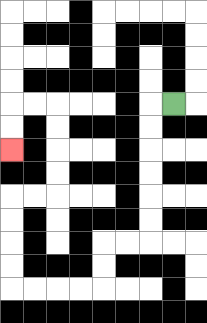{'start': '[7, 4]', 'end': '[0, 6]', 'path_directions': 'L,D,D,D,D,D,D,L,L,D,D,L,L,L,L,U,U,U,U,R,R,U,U,U,U,L,L,D,D', 'path_coordinates': '[[7, 4], [6, 4], [6, 5], [6, 6], [6, 7], [6, 8], [6, 9], [6, 10], [5, 10], [4, 10], [4, 11], [4, 12], [3, 12], [2, 12], [1, 12], [0, 12], [0, 11], [0, 10], [0, 9], [0, 8], [1, 8], [2, 8], [2, 7], [2, 6], [2, 5], [2, 4], [1, 4], [0, 4], [0, 5], [0, 6]]'}